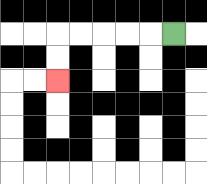{'start': '[7, 1]', 'end': '[2, 3]', 'path_directions': 'L,L,L,L,L,D,D', 'path_coordinates': '[[7, 1], [6, 1], [5, 1], [4, 1], [3, 1], [2, 1], [2, 2], [2, 3]]'}